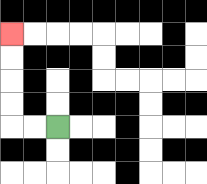{'start': '[2, 5]', 'end': '[0, 1]', 'path_directions': 'L,L,U,U,U,U', 'path_coordinates': '[[2, 5], [1, 5], [0, 5], [0, 4], [0, 3], [0, 2], [0, 1]]'}